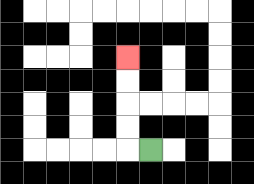{'start': '[6, 6]', 'end': '[5, 2]', 'path_directions': 'L,U,U,U,U', 'path_coordinates': '[[6, 6], [5, 6], [5, 5], [5, 4], [5, 3], [5, 2]]'}